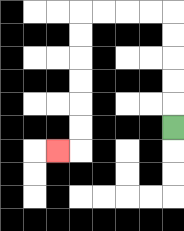{'start': '[7, 5]', 'end': '[2, 6]', 'path_directions': 'U,U,U,U,U,L,L,L,L,D,D,D,D,D,D,L', 'path_coordinates': '[[7, 5], [7, 4], [7, 3], [7, 2], [7, 1], [7, 0], [6, 0], [5, 0], [4, 0], [3, 0], [3, 1], [3, 2], [3, 3], [3, 4], [3, 5], [3, 6], [2, 6]]'}